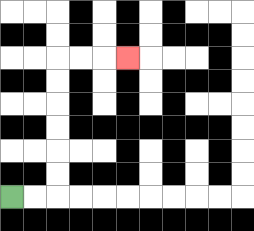{'start': '[0, 8]', 'end': '[5, 2]', 'path_directions': 'R,R,U,U,U,U,U,U,R,R,R', 'path_coordinates': '[[0, 8], [1, 8], [2, 8], [2, 7], [2, 6], [2, 5], [2, 4], [2, 3], [2, 2], [3, 2], [4, 2], [5, 2]]'}